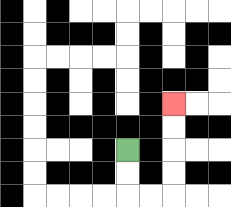{'start': '[5, 6]', 'end': '[7, 4]', 'path_directions': 'D,D,R,R,U,U,U,U', 'path_coordinates': '[[5, 6], [5, 7], [5, 8], [6, 8], [7, 8], [7, 7], [7, 6], [7, 5], [7, 4]]'}